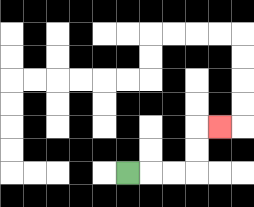{'start': '[5, 7]', 'end': '[9, 5]', 'path_directions': 'R,R,R,U,U,R', 'path_coordinates': '[[5, 7], [6, 7], [7, 7], [8, 7], [8, 6], [8, 5], [9, 5]]'}